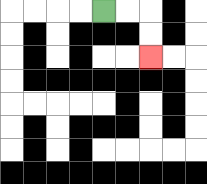{'start': '[4, 0]', 'end': '[6, 2]', 'path_directions': 'R,R,D,D', 'path_coordinates': '[[4, 0], [5, 0], [6, 0], [6, 1], [6, 2]]'}